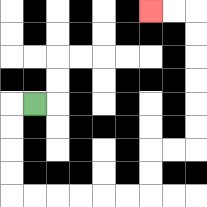{'start': '[1, 4]', 'end': '[6, 0]', 'path_directions': 'L,D,D,D,D,R,R,R,R,R,R,U,U,R,R,U,U,U,U,U,U,L,L', 'path_coordinates': '[[1, 4], [0, 4], [0, 5], [0, 6], [0, 7], [0, 8], [1, 8], [2, 8], [3, 8], [4, 8], [5, 8], [6, 8], [6, 7], [6, 6], [7, 6], [8, 6], [8, 5], [8, 4], [8, 3], [8, 2], [8, 1], [8, 0], [7, 0], [6, 0]]'}